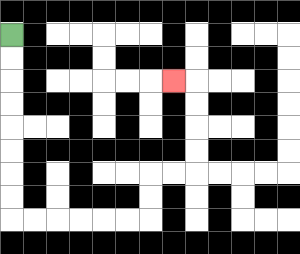{'start': '[0, 1]', 'end': '[7, 3]', 'path_directions': 'D,D,D,D,D,D,D,D,R,R,R,R,R,R,U,U,R,R,U,U,U,U,L', 'path_coordinates': '[[0, 1], [0, 2], [0, 3], [0, 4], [0, 5], [0, 6], [0, 7], [0, 8], [0, 9], [1, 9], [2, 9], [3, 9], [4, 9], [5, 9], [6, 9], [6, 8], [6, 7], [7, 7], [8, 7], [8, 6], [8, 5], [8, 4], [8, 3], [7, 3]]'}